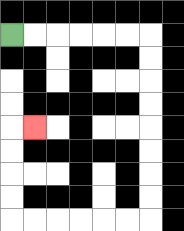{'start': '[0, 1]', 'end': '[1, 5]', 'path_directions': 'R,R,R,R,R,R,D,D,D,D,D,D,D,D,L,L,L,L,L,L,U,U,U,U,R', 'path_coordinates': '[[0, 1], [1, 1], [2, 1], [3, 1], [4, 1], [5, 1], [6, 1], [6, 2], [6, 3], [6, 4], [6, 5], [6, 6], [6, 7], [6, 8], [6, 9], [5, 9], [4, 9], [3, 9], [2, 9], [1, 9], [0, 9], [0, 8], [0, 7], [0, 6], [0, 5], [1, 5]]'}